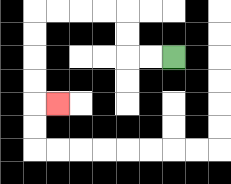{'start': '[7, 2]', 'end': '[2, 4]', 'path_directions': 'L,L,U,U,L,L,L,L,D,D,D,D,R', 'path_coordinates': '[[7, 2], [6, 2], [5, 2], [5, 1], [5, 0], [4, 0], [3, 0], [2, 0], [1, 0], [1, 1], [1, 2], [1, 3], [1, 4], [2, 4]]'}